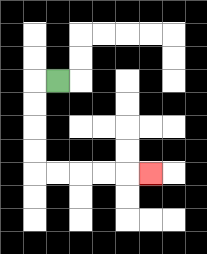{'start': '[2, 3]', 'end': '[6, 7]', 'path_directions': 'L,D,D,D,D,R,R,R,R,R', 'path_coordinates': '[[2, 3], [1, 3], [1, 4], [1, 5], [1, 6], [1, 7], [2, 7], [3, 7], [4, 7], [5, 7], [6, 7]]'}